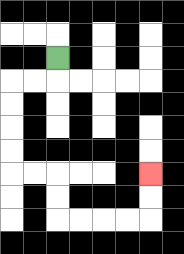{'start': '[2, 2]', 'end': '[6, 7]', 'path_directions': 'D,L,L,D,D,D,D,R,R,D,D,R,R,R,R,U,U', 'path_coordinates': '[[2, 2], [2, 3], [1, 3], [0, 3], [0, 4], [0, 5], [0, 6], [0, 7], [1, 7], [2, 7], [2, 8], [2, 9], [3, 9], [4, 9], [5, 9], [6, 9], [6, 8], [6, 7]]'}